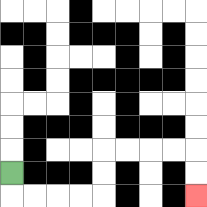{'start': '[0, 7]', 'end': '[8, 8]', 'path_directions': 'D,R,R,R,R,U,U,R,R,R,R,D,D', 'path_coordinates': '[[0, 7], [0, 8], [1, 8], [2, 8], [3, 8], [4, 8], [4, 7], [4, 6], [5, 6], [6, 6], [7, 6], [8, 6], [8, 7], [8, 8]]'}